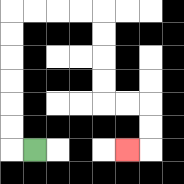{'start': '[1, 6]', 'end': '[5, 6]', 'path_directions': 'L,U,U,U,U,U,U,R,R,R,R,D,D,D,D,R,R,D,D,L', 'path_coordinates': '[[1, 6], [0, 6], [0, 5], [0, 4], [0, 3], [0, 2], [0, 1], [0, 0], [1, 0], [2, 0], [3, 0], [4, 0], [4, 1], [4, 2], [4, 3], [4, 4], [5, 4], [6, 4], [6, 5], [6, 6], [5, 6]]'}